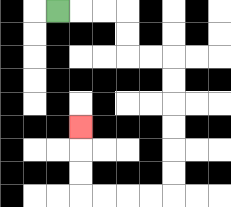{'start': '[2, 0]', 'end': '[3, 5]', 'path_directions': 'R,R,R,D,D,R,R,D,D,D,D,D,D,L,L,L,L,U,U,U', 'path_coordinates': '[[2, 0], [3, 0], [4, 0], [5, 0], [5, 1], [5, 2], [6, 2], [7, 2], [7, 3], [7, 4], [7, 5], [7, 6], [7, 7], [7, 8], [6, 8], [5, 8], [4, 8], [3, 8], [3, 7], [3, 6], [3, 5]]'}